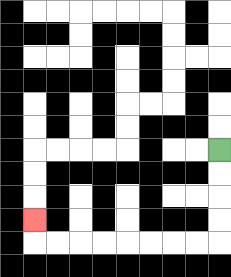{'start': '[9, 6]', 'end': '[1, 9]', 'path_directions': 'D,D,D,D,L,L,L,L,L,L,L,L,U', 'path_coordinates': '[[9, 6], [9, 7], [9, 8], [9, 9], [9, 10], [8, 10], [7, 10], [6, 10], [5, 10], [4, 10], [3, 10], [2, 10], [1, 10], [1, 9]]'}